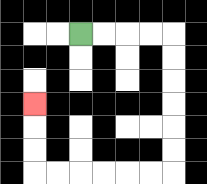{'start': '[3, 1]', 'end': '[1, 4]', 'path_directions': 'R,R,R,R,D,D,D,D,D,D,L,L,L,L,L,L,U,U,U', 'path_coordinates': '[[3, 1], [4, 1], [5, 1], [6, 1], [7, 1], [7, 2], [7, 3], [7, 4], [7, 5], [7, 6], [7, 7], [6, 7], [5, 7], [4, 7], [3, 7], [2, 7], [1, 7], [1, 6], [1, 5], [1, 4]]'}